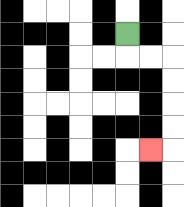{'start': '[5, 1]', 'end': '[6, 6]', 'path_directions': 'D,R,R,D,D,D,D,L', 'path_coordinates': '[[5, 1], [5, 2], [6, 2], [7, 2], [7, 3], [7, 4], [7, 5], [7, 6], [6, 6]]'}